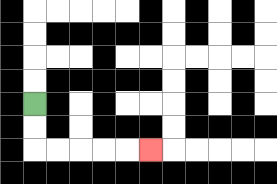{'start': '[1, 4]', 'end': '[6, 6]', 'path_directions': 'D,D,R,R,R,R,R', 'path_coordinates': '[[1, 4], [1, 5], [1, 6], [2, 6], [3, 6], [4, 6], [5, 6], [6, 6]]'}